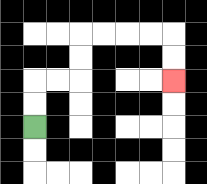{'start': '[1, 5]', 'end': '[7, 3]', 'path_directions': 'U,U,R,R,U,U,R,R,R,R,D,D', 'path_coordinates': '[[1, 5], [1, 4], [1, 3], [2, 3], [3, 3], [3, 2], [3, 1], [4, 1], [5, 1], [6, 1], [7, 1], [7, 2], [7, 3]]'}